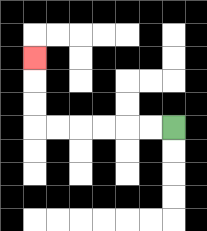{'start': '[7, 5]', 'end': '[1, 2]', 'path_directions': 'L,L,L,L,L,L,U,U,U', 'path_coordinates': '[[7, 5], [6, 5], [5, 5], [4, 5], [3, 5], [2, 5], [1, 5], [1, 4], [1, 3], [1, 2]]'}